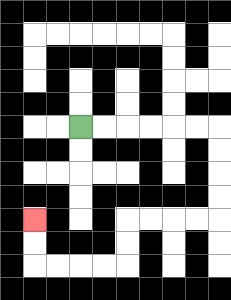{'start': '[3, 5]', 'end': '[1, 9]', 'path_directions': 'R,R,R,R,R,R,D,D,D,D,L,L,L,L,D,D,L,L,L,L,U,U', 'path_coordinates': '[[3, 5], [4, 5], [5, 5], [6, 5], [7, 5], [8, 5], [9, 5], [9, 6], [9, 7], [9, 8], [9, 9], [8, 9], [7, 9], [6, 9], [5, 9], [5, 10], [5, 11], [4, 11], [3, 11], [2, 11], [1, 11], [1, 10], [1, 9]]'}